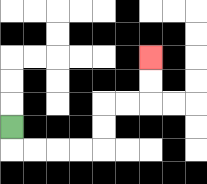{'start': '[0, 5]', 'end': '[6, 2]', 'path_directions': 'D,R,R,R,R,U,U,R,R,U,U', 'path_coordinates': '[[0, 5], [0, 6], [1, 6], [2, 6], [3, 6], [4, 6], [4, 5], [4, 4], [5, 4], [6, 4], [6, 3], [6, 2]]'}